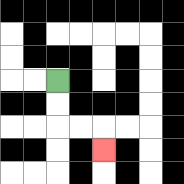{'start': '[2, 3]', 'end': '[4, 6]', 'path_directions': 'D,D,R,R,D', 'path_coordinates': '[[2, 3], [2, 4], [2, 5], [3, 5], [4, 5], [4, 6]]'}